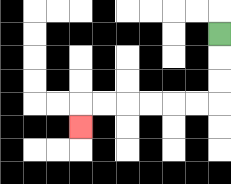{'start': '[9, 1]', 'end': '[3, 5]', 'path_directions': 'D,D,D,L,L,L,L,L,L,D', 'path_coordinates': '[[9, 1], [9, 2], [9, 3], [9, 4], [8, 4], [7, 4], [6, 4], [5, 4], [4, 4], [3, 4], [3, 5]]'}